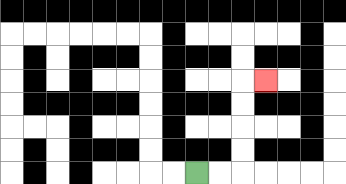{'start': '[8, 7]', 'end': '[11, 3]', 'path_directions': 'R,R,U,U,U,U,R', 'path_coordinates': '[[8, 7], [9, 7], [10, 7], [10, 6], [10, 5], [10, 4], [10, 3], [11, 3]]'}